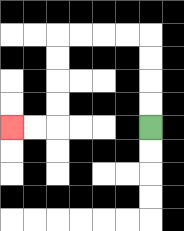{'start': '[6, 5]', 'end': '[0, 5]', 'path_directions': 'U,U,U,U,L,L,L,L,D,D,D,D,L,L', 'path_coordinates': '[[6, 5], [6, 4], [6, 3], [6, 2], [6, 1], [5, 1], [4, 1], [3, 1], [2, 1], [2, 2], [2, 3], [2, 4], [2, 5], [1, 5], [0, 5]]'}